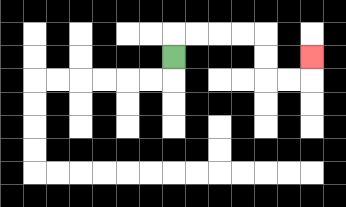{'start': '[7, 2]', 'end': '[13, 2]', 'path_directions': 'U,R,R,R,R,D,D,R,R,U', 'path_coordinates': '[[7, 2], [7, 1], [8, 1], [9, 1], [10, 1], [11, 1], [11, 2], [11, 3], [12, 3], [13, 3], [13, 2]]'}